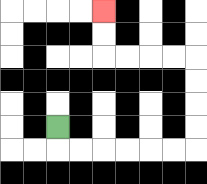{'start': '[2, 5]', 'end': '[4, 0]', 'path_directions': 'D,R,R,R,R,R,R,U,U,U,U,L,L,L,L,U,U', 'path_coordinates': '[[2, 5], [2, 6], [3, 6], [4, 6], [5, 6], [6, 6], [7, 6], [8, 6], [8, 5], [8, 4], [8, 3], [8, 2], [7, 2], [6, 2], [5, 2], [4, 2], [4, 1], [4, 0]]'}